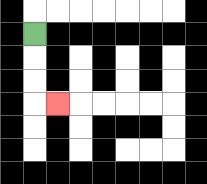{'start': '[1, 1]', 'end': '[2, 4]', 'path_directions': 'D,D,D,R', 'path_coordinates': '[[1, 1], [1, 2], [1, 3], [1, 4], [2, 4]]'}